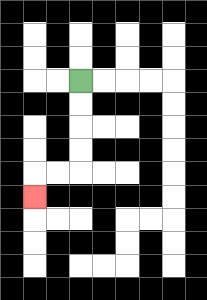{'start': '[3, 3]', 'end': '[1, 8]', 'path_directions': 'D,D,D,D,L,L,D', 'path_coordinates': '[[3, 3], [3, 4], [3, 5], [3, 6], [3, 7], [2, 7], [1, 7], [1, 8]]'}